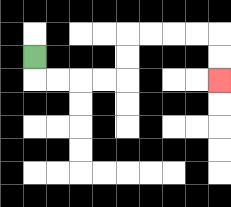{'start': '[1, 2]', 'end': '[9, 3]', 'path_directions': 'D,R,R,R,R,U,U,R,R,R,R,D,D', 'path_coordinates': '[[1, 2], [1, 3], [2, 3], [3, 3], [4, 3], [5, 3], [5, 2], [5, 1], [6, 1], [7, 1], [8, 1], [9, 1], [9, 2], [9, 3]]'}